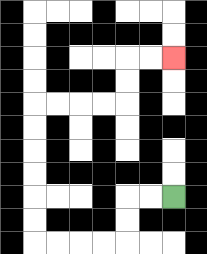{'start': '[7, 8]', 'end': '[7, 2]', 'path_directions': 'L,L,D,D,L,L,L,L,U,U,U,U,U,U,R,R,R,R,U,U,R,R', 'path_coordinates': '[[7, 8], [6, 8], [5, 8], [5, 9], [5, 10], [4, 10], [3, 10], [2, 10], [1, 10], [1, 9], [1, 8], [1, 7], [1, 6], [1, 5], [1, 4], [2, 4], [3, 4], [4, 4], [5, 4], [5, 3], [5, 2], [6, 2], [7, 2]]'}